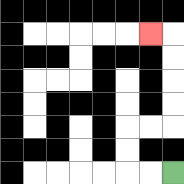{'start': '[7, 7]', 'end': '[6, 1]', 'path_directions': 'L,L,U,U,R,R,U,U,U,U,L', 'path_coordinates': '[[7, 7], [6, 7], [5, 7], [5, 6], [5, 5], [6, 5], [7, 5], [7, 4], [7, 3], [7, 2], [7, 1], [6, 1]]'}